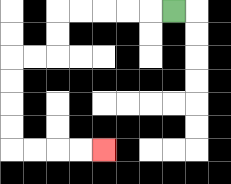{'start': '[7, 0]', 'end': '[4, 6]', 'path_directions': 'L,L,L,L,L,D,D,L,L,D,D,D,D,R,R,R,R', 'path_coordinates': '[[7, 0], [6, 0], [5, 0], [4, 0], [3, 0], [2, 0], [2, 1], [2, 2], [1, 2], [0, 2], [0, 3], [0, 4], [0, 5], [0, 6], [1, 6], [2, 6], [3, 6], [4, 6]]'}